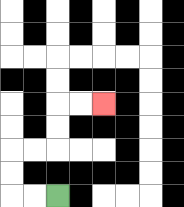{'start': '[2, 8]', 'end': '[4, 4]', 'path_directions': 'L,L,U,U,R,R,U,U,R,R', 'path_coordinates': '[[2, 8], [1, 8], [0, 8], [0, 7], [0, 6], [1, 6], [2, 6], [2, 5], [2, 4], [3, 4], [4, 4]]'}